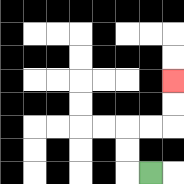{'start': '[6, 7]', 'end': '[7, 3]', 'path_directions': 'L,U,U,R,R,U,U', 'path_coordinates': '[[6, 7], [5, 7], [5, 6], [5, 5], [6, 5], [7, 5], [7, 4], [7, 3]]'}